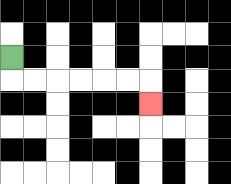{'start': '[0, 2]', 'end': '[6, 4]', 'path_directions': 'D,R,R,R,R,R,R,D', 'path_coordinates': '[[0, 2], [0, 3], [1, 3], [2, 3], [3, 3], [4, 3], [5, 3], [6, 3], [6, 4]]'}